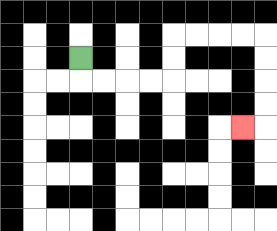{'start': '[3, 2]', 'end': '[10, 5]', 'path_directions': 'D,R,R,R,R,U,U,R,R,R,R,D,D,D,D,L', 'path_coordinates': '[[3, 2], [3, 3], [4, 3], [5, 3], [6, 3], [7, 3], [7, 2], [7, 1], [8, 1], [9, 1], [10, 1], [11, 1], [11, 2], [11, 3], [11, 4], [11, 5], [10, 5]]'}